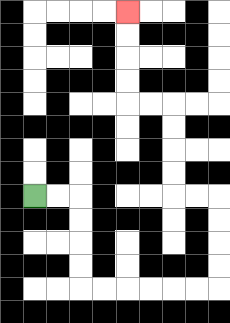{'start': '[1, 8]', 'end': '[5, 0]', 'path_directions': 'R,R,D,D,D,D,R,R,R,R,R,R,U,U,U,U,L,L,U,U,U,U,L,L,U,U,U,U', 'path_coordinates': '[[1, 8], [2, 8], [3, 8], [3, 9], [3, 10], [3, 11], [3, 12], [4, 12], [5, 12], [6, 12], [7, 12], [8, 12], [9, 12], [9, 11], [9, 10], [9, 9], [9, 8], [8, 8], [7, 8], [7, 7], [7, 6], [7, 5], [7, 4], [6, 4], [5, 4], [5, 3], [5, 2], [5, 1], [5, 0]]'}